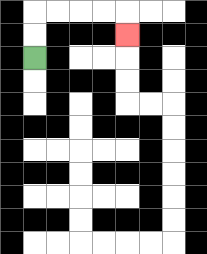{'start': '[1, 2]', 'end': '[5, 1]', 'path_directions': 'U,U,R,R,R,R,D', 'path_coordinates': '[[1, 2], [1, 1], [1, 0], [2, 0], [3, 0], [4, 0], [5, 0], [5, 1]]'}